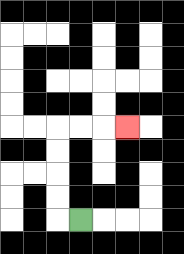{'start': '[3, 9]', 'end': '[5, 5]', 'path_directions': 'L,U,U,U,U,R,R,R', 'path_coordinates': '[[3, 9], [2, 9], [2, 8], [2, 7], [2, 6], [2, 5], [3, 5], [4, 5], [5, 5]]'}